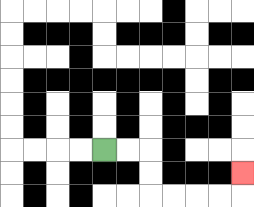{'start': '[4, 6]', 'end': '[10, 7]', 'path_directions': 'R,R,D,D,R,R,R,R,U', 'path_coordinates': '[[4, 6], [5, 6], [6, 6], [6, 7], [6, 8], [7, 8], [8, 8], [9, 8], [10, 8], [10, 7]]'}